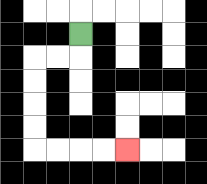{'start': '[3, 1]', 'end': '[5, 6]', 'path_directions': 'D,L,L,D,D,D,D,R,R,R,R', 'path_coordinates': '[[3, 1], [3, 2], [2, 2], [1, 2], [1, 3], [1, 4], [1, 5], [1, 6], [2, 6], [3, 6], [4, 6], [5, 6]]'}